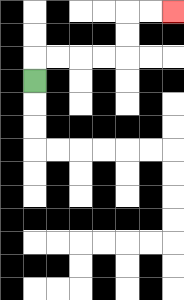{'start': '[1, 3]', 'end': '[7, 0]', 'path_directions': 'U,R,R,R,R,U,U,R,R', 'path_coordinates': '[[1, 3], [1, 2], [2, 2], [3, 2], [4, 2], [5, 2], [5, 1], [5, 0], [6, 0], [7, 0]]'}